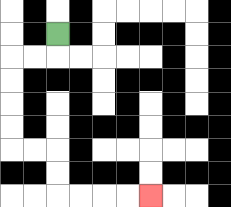{'start': '[2, 1]', 'end': '[6, 8]', 'path_directions': 'D,L,L,D,D,D,D,R,R,D,D,R,R,R,R', 'path_coordinates': '[[2, 1], [2, 2], [1, 2], [0, 2], [0, 3], [0, 4], [0, 5], [0, 6], [1, 6], [2, 6], [2, 7], [2, 8], [3, 8], [4, 8], [5, 8], [6, 8]]'}